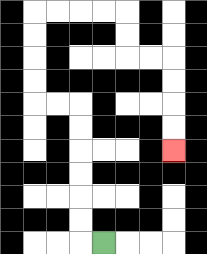{'start': '[4, 10]', 'end': '[7, 6]', 'path_directions': 'L,U,U,U,U,U,U,L,L,U,U,U,U,R,R,R,R,D,D,R,R,D,D,D,D', 'path_coordinates': '[[4, 10], [3, 10], [3, 9], [3, 8], [3, 7], [3, 6], [3, 5], [3, 4], [2, 4], [1, 4], [1, 3], [1, 2], [1, 1], [1, 0], [2, 0], [3, 0], [4, 0], [5, 0], [5, 1], [5, 2], [6, 2], [7, 2], [7, 3], [7, 4], [7, 5], [7, 6]]'}